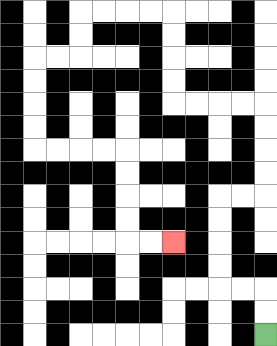{'start': '[11, 14]', 'end': '[7, 10]', 'path_directions': 'U,U,L,L,U,U,U,U,R,R,U,U,U,U,L,L,L,L,U,U,U,U,L,L,L,L,D,D,L,L,D,D,D,D,R,R,R,R,D,D,D,D,R,R', 'path_coordinates': '[[11, 14], [11, 13], [11, 12], [10, 12], [9, 12], [9, 11], [9, 10], [9, 9], [9, 8], [10, 8], [11, 8], [11, 7], [11, 6], [11, 5], [11, 4], [10, 4], [9, 4], [8, 4], [7, 4], [7, 3], [7, 2], [7, 1], [7, 0], [6, 0], [5, 0], [4, 0], [3, 0], [3, 1], [3, 2], [2, 2], [1, 2], [1, 3], [1, 4], [1, 5], [1, 6], [2, 6], [3, 6], [4, 6], [5, 6], [5, 7], [5, 8], [5, 9], [5, 10], [6, 10], [7, 10]]'}